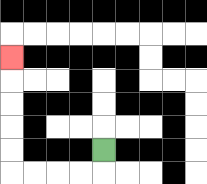{'start': '[4, 6]', 'end': '[0, 2]', 'path_directions': 'D,L,L,L,L,U,U,U,U,U', 'path_coordinates': '[[4, 6], [4, 7], [3, 7], [2, 7], [1, 7], [0, 7], [0, 6], [0, 5], [0, 4], [0, 3], [0, 2]]'}